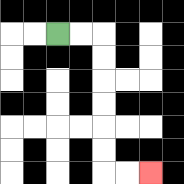{'start': '[2, 1]', 'end': '[6, 7]', 'path_directions': 'R,R,D,D,D,D,D,D,R,R', 'path_coordinates': '[[2, 1], [3, 1], [4, 1], [4, 2], [4, 3], [4, 4], [4, 5], [4, 6], [4, 7], [5, 7], [6, 7]]'}